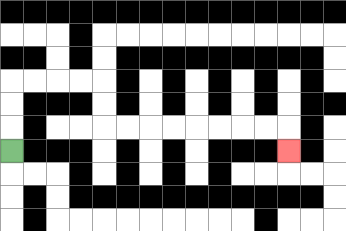{'start': '[0, 6]', 'end': '[12, 6]', 'path_directions': 'U,U,U,R,R,R,R,D,D,R,R,R,R,R,R,R,R,D', 'path_coordinates': '[[0, 6], [0, 5], [0, 4], [0, 3], [1, 3], [2, 3], [3, 3], [4, 3], [4, 4], [4, 5], [5, 5], [6, 5], [7, 5], [8, 5], [9, 5], [10, 5], [11, 5], [12, 5], [12, 6]]'}